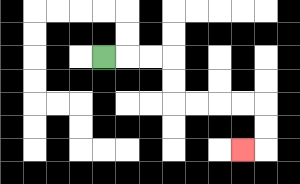{'start': '[4, 2]', 'end': '[10, 6]', 'path_directions': 'R,R,R,D,D,R,R,R,R,D,D,L', 'path_coordinates': '[[4, 2], [5, 2], [6, 2], [7, 2], [7, 3], [7, 4], [8, 4], [9, 4], [10, 4], [11, 4], [11, 5], [11, 6], [10, 6]]'}